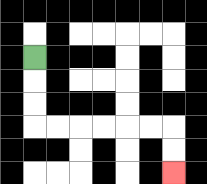{'start': '[1, 2]', 'end': '[7, 7]', 'path_directions': 'D,D,D,R,R,R,R,R,R,D,D', 'path_coordinates': '[[1, 2], [1, 3], [1, 4], [1, 5], [2, 5], [3, 5], [4, 5], [5, 5], [6, 5], [7, 5], [7, 6], [7, 7]]'}